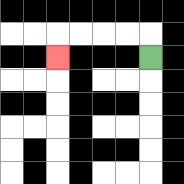{'start': '[6, 2]', 'end': '[2, 2]', 'path_directions': 'U,L,L,L,L,D', 'path_coordinates': '[[6, 2], [6, 1], [5, 1], [4, 1], [3, 1], [2, 1], [2, 2]]'}